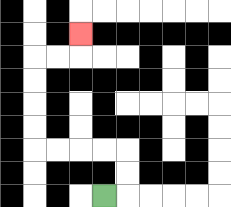{'start': '[4, 8]', 'end': '[3, 1]', 'path_directions': 'R,U,U,L,L,L,L,U,U,U,U,R,R,U', 'path_coordinates': '[[4, 8], [5, 8], [5, 7], [5, 6], [4, 6], [3, 6], [2, 6], [1, 6], [1, 5], [1, 4], [1, 3], [1, 2], [2, 2], [3, 2], [3, 1]]'}